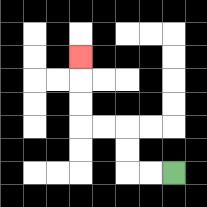{'start': '[7, 7]', 'end': '[3, 2]', 'path_directions': 'L,L,U,U,L,L,U,U,U', 'path_coordinates': '[[7, 7], [6, 7], [5, 7], [5, 6], [5, 5], [4, 5], [3, 5], [3, 4], [3, 3], [3, 2]]'}